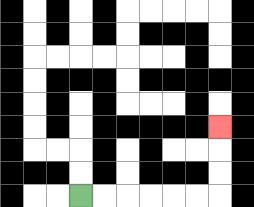{'start': '[3, 8]', 'end': '[9, 5]', 'path_directions': 'R,R,R,R,R,R,U,U,U', 'path_coordinates': '[[3, 8], [4, 8], [5, 8], [6, 8], [7, 8], [8, 8], [9, 8], [9, 7], [9, 6], [9, 5]]'}